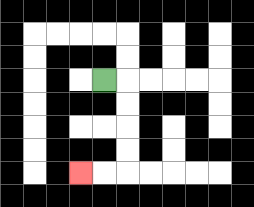{'start': '[4, 3]', 'end': '[3, 7]', 'path_directions': 'R,D,D,D,D,L,L', 'path_coordinates': '[[4, 3], [5, 3], [5, 4], [5, 5], [5, 6], [5, 7], [4, 7], [3, 7]]'}